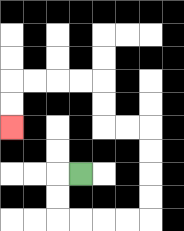{'start': '[3, 7]', 'end': '[0, 5]', 'path_directions': 'L,D,D,R,R,R,R,U,U,U,U,L,L,U,U,L,L,L,L,D,D', 'path_coordinates': '[[3, 7], [2, 7], [2, 8], [2, 9], [3, 9], [4, 9], [5, 9], [6, 9], [6, 8], [6, 7], [6, 6], [6, 5], [5, 5], [4, 5], [4, 4], [4, 3], [3, 3], [2, 3], [1, 3], [0, 3], [0, 4], [0, 5]]'}